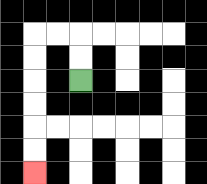{'start': '[3, 3]', 'end': '[1, 7]', 'path_directions': 'U,U,L,L,D,D,D,D,D,D', 'path_coordinates': '[[3, 3], [3, 2], [3, 1], [2, 1], [1, 1], [1, 2], [1, 3], [1, 4], [1, 5], [1, 6], [1, 7]]'}